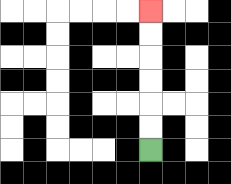{'start': '[6, 6]', 'end': '[6, 0]', 'path_directions': 'U,U,U,U,U,U', 'path_coordinates': '[[6, 6], [6, 5], [6, 4], [6, 3], [6, 2], [6, 1], [6, 0]]'}